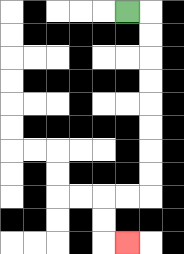{'start': '[5, 0]', 'end': '[5, 10]', 'path_directions': 'R,D,D,D,D,D,D,D,D,L,L,D,D,R', 'path_coordinates': '[[5, 0], [6, 0], [6, 1], [6, 2], [6, 3], [6, 4], [6, 5], [6, 6], [6, 7], [6, 8], [5, 8], [4, 8], [4, 9], [4, 10], [5, 10]]'}